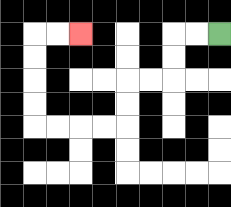{'start': '[9, 1]', 'end': '[3, 1]', 'path_directions': 'L,L,D,D,L,L,D,D,L,L,L,L,U,U,U,U,R,R', 'path_coordinates': '[[9, 1], [8, 1], [7, 1], [7, 2], [7, 3], [6, 3], [5, 3], [5, 4], [5, 5], [4, 5], [3, 5], [2, 5], [1, 5], [1, 4], [1, 3], [1, 2], [1, 1], [2, 1], [3, 1]]'}